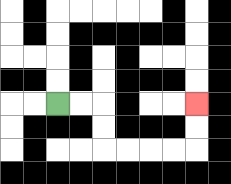{'start': '[2, 4]', 'end': '[8, 4]', 'path_directions': 'R,R,D,D,R,R,R,R,U,U', 'path_coordinates': '[[2, 4], [3, 4], [4, 4], [4, 5], [4, 6], [5, 6], [6, 6], [7, 6], [8, 6], [8, 5], [8, 4]]'}